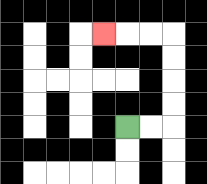{'start': '[5, 5]', 'end': '[4, 1]', 'path_directions': 'R,R,U,U,U,U,L,L,L', 'path_coordinates': '[[5, 5], [6, 5], [7, 5], [7, 4], [7, 3], [7, 2], [7, 1], [6, 1], [5, 1], [4, 1]]'}